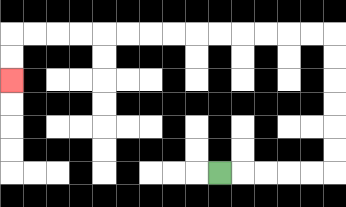{'start': '[9, 7]', 'end': '[0, 3]', 'path_directions': 'R,R,R,R,R,U,U,U,U,U,U,L,L,L,L,L,L,L,L,L,L,L,L,L,L,D,D', 'path_coordinates': '[[9, 7], [10, 7], [11, 7], [12, 7], [13, 7], [14, 7], [14, 6], [14, 5], [14, 4], [14, 3], [14, 2], [14, 1], [13, 1], [12, 1], [11, 1], [10, 1], [9, 1], [8, 1], [7, 1], [6, 1], [5, 1], [4, 1], [3, 1], [2, 1], [1, 1], [0, 1], [0, 2], [0, 3]]'}